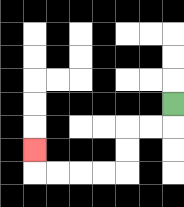{'start': '[7, 4]', 'end': '[1, 6]', 'path_directions': 'D,L,L,D,D,L,L,L,L,U', 'path_coordinates': '[[7, 4], [7, 5], [6, 5], [5, 5], [5, 6], [5, 7], [4, 7], [3, 7], [2, 7], [1, 7], [1, 6]]'}